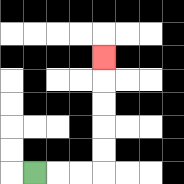{'start': '[1, 7]', 'end': '[4, 2]', 'path_directions': 'R,R,R,U,U,U,U,U', 'path_coordinates': '[[1, 7], [2, 7], [3, 7], [4, 7], [4, 6], [4, 5], [4, 4], [4, 3], [4, 2]]'}